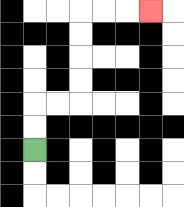{'start': '[1, 6]', 'end': '[6, 0]', 'path_directions': 'U,U,R,R,U,U,U,U,R,R,R', 'path_coordinates': '[[1, 6], [1, 5], [1, 4], [2, 4], [3, 4], [3, 3], [3, 2], [3, 1], [3, 0], [4, 0], [5, 0], [6, 0]]'}